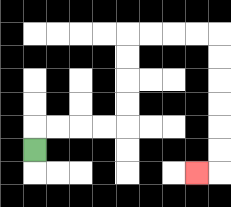{'start': '[1, 6]', 'end': '[8, 7]', 'path_directions': 'U,R,R,R,R,U,U,U,U,R,R,R,R,D,D,D,D,D,D,L', 'path_coordinates': '[[1, 6], [1, 5], [2, 5], [3, 5], [4, 5], [5, 5], [5, 4], [5, 3], [5, 2], [5, 1], [6, 1], [7, 1], [8, 1], [9, 1], [9, 2], [9, 3], [9, 4], [9, 5], [9, 6], [9, 7], [8, 7]]'}